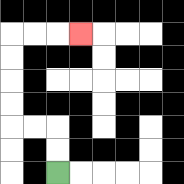{'start': '[2, 7]', 'end': '[3, 1]', 'path_directions': 'U,U,L,L,U,U,U,U,R,R,R', 'path_coordinates': '[[2, 7], [2, 6], [2, 5], [1, 5], [0, 5], [0, 4], [0, 3], [0, 2], [0, 1], [1, 1], [2, 1], [3, 1]]'}